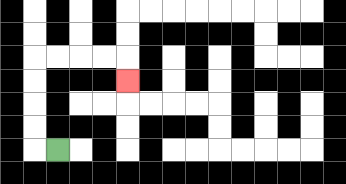{'start': '[2, 6]', 'end': '[5, 3]', 'path_directions': 'L,U,U,U,U,R,R,R,R,D', 'path_coordinates': '[[2, 6], [1, 6], [1, 5], [1, 4], [1, 3], [1, 2], [2, 2], [3, 2], [4, 2], [5, 2], [5, 3]]'}